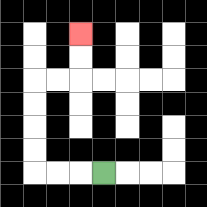{'start': '[4, 7]', 'end': '[3, 1]', 'path_directions': 'L,L,L,U,U,U,U,R,R,U,U', 'path_coordinates': '[[4, 7], [3, 7], [2, 7], [1, 7], [1, 6], [1, 5], [1, 4], [1, 3], [2, 3], [3, 3], [3, 2], [3, 1]]'}